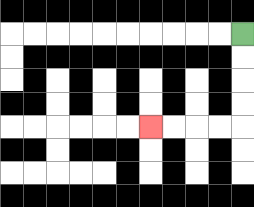{'start': '[10, 1]', 'end': '[6, 5]', 'path_directions': 'D,D,D,D,L,L,L,L', 'path_coordinates': '[[10, 1], [10, 2], [10, 3], [10, 4], [10, 5], [9, 5], [8, 5], [7, 5], [6, 5]]'}